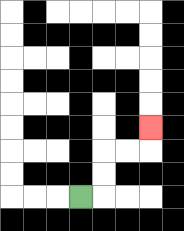{'start': '[3, 8]', 'end': '[6, 5]', 'path_directions': 'R,U,U,R,R,U', 'path_coordinates': '[[3, 8], [4, 8], [4, 7], [4, 6], [5, 6], [6, 6], [6, 5]]'}